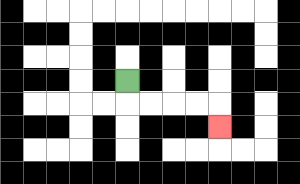{'start': '[5, 3]', 'end': '[9, 5]', 'path_directions': 'D,R,R,R,R,D', 'path_coordinates': '[[5, 3], [5, 4], [6, 4], [7, 4], [8, 4], [9, 4], [9, 5]]'}